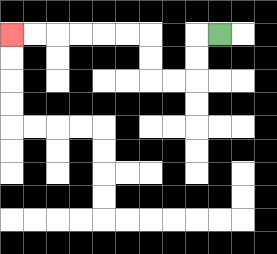{'start': '[9, 1]', 'end': '[0, 1]', 'path_directions': 'L,D,D,L,L,U,U,L,L,L,L,L,L', 'path_coordinates': '[[9, 1], [8, 1], [8, 2], [8, 3], [7, 3], [6, 3], [6, 2], [6, 1], [5, 1], [4, 1], [3, 1], [2, 1], [1, 1], [0, 1]]'}